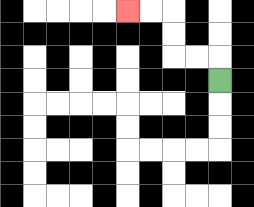{'start': '[9, 3]', 'end': '[5, 0]', 'path_directions': 'U,L,L,U,U,L,L', 'path_coordinates': '[[9, 3], [9, 2], [8, 2], [7, 2], [7, 1], [7, 0], [6, 0], [5, 0]]'}